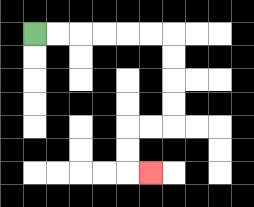{'start': '[1, 1]', 'end': '[6, 7]', 'path_directions': 'R,R,R,R,R,R,D,D,D,D,L,L,D,D,R', 'path_coordinates': '[[1, 1], [2, 1], [3, 1], [4, 1], [5, 1], [6, 1], [7, 1], [7, 2], [7, 3], [7, 4], [7, 5], [6, 5], [5, 5], [5, 6], [5, 7], [6, 7]]'}